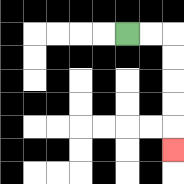{'start': '[5, 1]', 'end': '[7, 6]', 'path_directions': 'R,R,D,D,D,D,D', 'path_coordinates': '[[5, 1], [6, 1], [7, 1], [7, 2], [7, 3], [7, 4], [7, 5], [7, 6]]'}